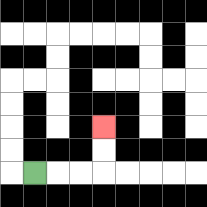{'start': '[1, 7]', 'end': '[4, 5]', 'path_directions': 'R,R,R,U,U', 'path_coordinates': '[[1, 7], [2, 7], [3, 7], [4, 7], [4, 6], [4, 5]]'}